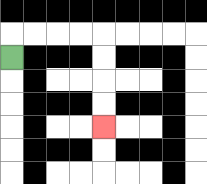{'start': '[0, 2]', 'end': '[4, 5]', 'path_directions': 'U,R,R,R,R,D,D,D,D', 'path_coordinates': '[[0, 2], [0, 1], [1, 1], [2, 1], [3, 1], [4, 1], [4, 2], [4, 3], [4, 4], [4, 5]]'}